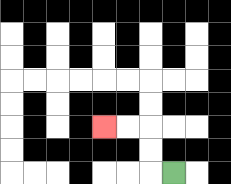{'start': '[7, 7]', 'end': '[4, 5]', 'path_directions': 'L,U,U,L,L', 'path_coordinates': '[[7, 7], [6, 7], [6, 6], [6, 5], [5, 5], [4, 5]]'}